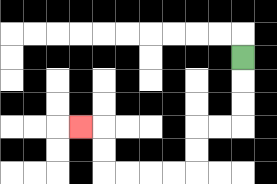{'start': '[10, 2]', 'end': '[3, 5]', 'path_directions': 'D,D,D,L,L,D,D,L,L,L,L,U,U,L', 'path_coordinates': '[[10, 2], [10, 3], [10, 4], [10, 5], [9, 5], [8, 5], [8, 6], [8, 7], [7, 7], [6, 7], [5, 7], [4, 7], [4, 6], [4, 5], [3, 5]]'}